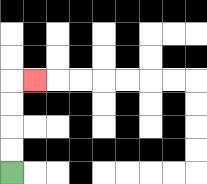{'start': '[0, 7]', 'end': '[1, 3]', 'path_directions': 'U,U,U,U,R', 'path_coordinates': '[[0, 7], [0, 6], [0, 5], [0, 4], [0, 3], [1, 3]]'}